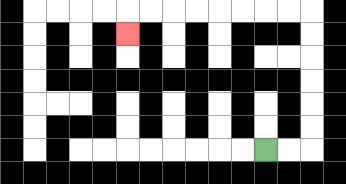{'start': '[11, 6]', 'end': '[5, 1]', 'path_directions': 'R,R,U,U,U,U,U,U,L,L,L,L,L,L,L,L,D', 'path_coordinates': '[[11, 6], [12, 6], [13, 6], [13, 5], [13, 4], [13, 3], [13, 2], [13, 1], [13, 0], [12, 0], [11, 0], [10, 0], [9, 0], [8, 0], [7, 0], [6, 0], [5, 0], [5, 1]]'}